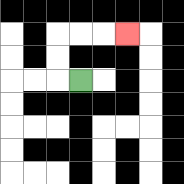{'start': '[3, 3]', 'end': '[5, 1]', 'path_directions': 'L,U,U,R,R,R', 'path_coordinates': '[[3, 3], [2, 3], [2, 2], [2, 1], [3, 1], [4, 1], [5, 1]]'}